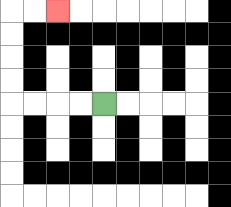{'start': '[4, 4]', 'end': '[2, 0]', 'path_directions': 'L,L,L,L,U,U,U,U,R,R', 'path_coordinates': '[[4, 4], [3, 4], [2, 4], [1, 4], [0, 4], [0, 3], [0, 2], [0, 1], [0, 0], [1, 0], [2, 0]]'}